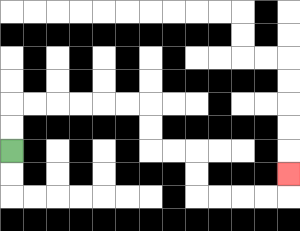{'start': '[0, 6]', 'end': '[12, 7]', 'path_directions': 'U,U,R,R,R,R,R,R,D,D,R,R,D,D,R,R,R,R,U', 'path_coordinates': '[[0, 6], [0, 5], [0, 4], [1, 4], [2, 4], [3, 4], [4, 4], [5, 4], [6, 4], [6, 5], [6, 6], [7, 6], [8, 6], [8, 7], [8, 8], [9, 8], [10, 8], [11, 8], [12, 8], [12, 7]]'}